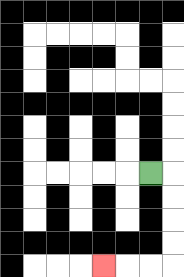{'start': '[6, 7]', 'end': '[4, 11]', 'path_directions': 'R,D,D,D,D,L,L,L', 'path_coordinates': '[[6, 7], [7, 7], [7, 8], [7, 9], [7, 10], [7, 11], [6, 11], [5, 11], [4, 11]]'}